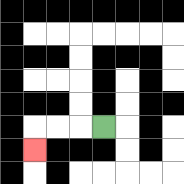{'start': '[4, 5]', 'end': '[1, 6]', 'path_directions': 'L,L,L,D', 'path_coordinates': '[[4, 5], [3, 5], [2, 5], [1, 5], [1, 6]]'}